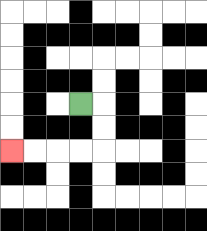{'start': '[3, 4]', 'end': '[0, 6]', 'path_directions': 'R,D,D,L,L,L,L', 'path_coordinates': '[[3, 4], [4, 4], [4, 5], [4, 6], [3, 6], [2, 6], [1, 6], [0, 6]]'}